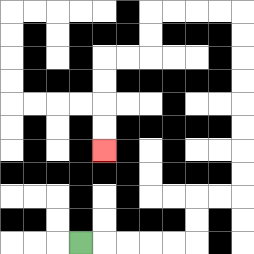{'start': '[3, 10]', 'end': '[4, 6]', 'path_directions': 'R,R,R,R,R,U,U,R,R,U,U,U,U,U,U,U,U,L,L,L,L,D,D,L,L,D,D,D,D', 'path_coordinates': '[[3, 10], [4, 10], [5, 10], [6, 10], [7, 10], [8, 10], [8, 9], [8, 8], [9, 8], [10, 8], [10, 7], [10, 6], [10, 5], [10, 4], [10, 3], [10, 2], [10, 1], [10, 0], [9, 0], [8, 0], [7, 0], [6, 0], [6, 1], [6, 2], [5, 2], [4, 2], [4, 3], [4, 4], [4, 5], [4, 6]]'}